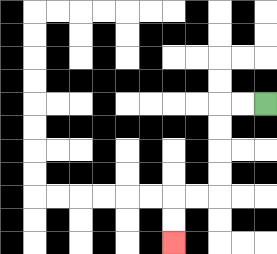{'start': '[11, 4]', 'end': '[7, 10]', 'path_directions': 'L,L,D,D,D,D,L,L,D,D', 'path_coordinates': '[[11, 4], [10, 4], [9, 4], [9, 5], [9, 6], [9, 7], [9, 8], [8, 8], [7, 8], [7, 9], [7, 10]]'}